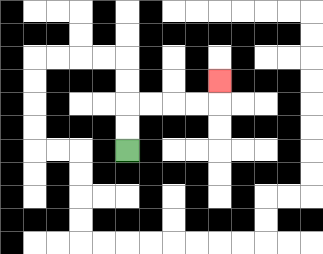{'start': '[5, 6]', 'end': '[9, 3]', 'path_directions': 'U,U,R,R,R,R,U', 'path_coordinates': '[[5, 6], [5, 5], [5, 4], [6, 4], [7, 4], [8, 4], [9, 4], [9, 3]]'}